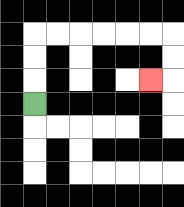{'start': '[1, 4]', 'end': '[6, 3]', 'path_directions': 'U,U,U,R,R,R,R,R,R,D,D,L', 'path_coordinates': '[[1, 4], [1, 3], [1, 2], [1, 1], [2, 1], [3, 1], [4, 1], [5, 1], [6, 1], [7, 1], [7, 2], [7, 3], [6, 3]]'}